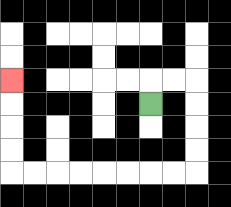{'start': '[6, 4]', 'end': '[0, 3]', 'path_directions': 'U,R,R,D,D,D,D,L,L,L,L,L,L,L,L,U,U,U,U', 'path_coordinates': '[[6, 4], [6, 3], [7, 3], [8, 3], [8, 4], [8, 5], [8, 6], [8, 7], [7, 7], [6, 7], [5, 7], [4, 7], [3, 7], [2, 7], [1, 7], [0, 7], [0, 6], [0, 5], [0, 4], [0, 3]]'}